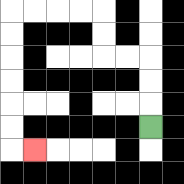{'start': '[6, 5]', 'end': '[1, 6]', 'path_directions': 'U,U,U,L,L,U,U,L,L,L,L,D,D,D,D,D,D,R', 'path_coordinates': '[[6, 5], [6, 4], [6, 3], [6, 2], [5, 2], [4, 2], [4, 1], [4, 0], [3, 0], [2, 0], [1, 0], [0, 0], [0, 1], [0, 2], [0, 3], [0, 4], [0, 5], [0, 6], [1, 6]]'}